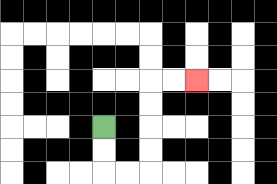{'start': '[4, 5]', 'end': '[8, 3]', 'path_directions': 'D,D,R,R,U,U,U,U,R,R', 'path_coordinates': '[[4, 5], [4, 6], [4, 7], [5, 7], [6, 7], [6, 6], [6, 5], [6, 4], [6, 3], [7, 3], [8, 3]]'}